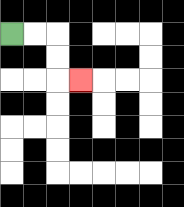{'start': '[0, 1]', 'end': '[3, 3]', 'path_directions': 'R,R,D,D,R', 'path_coordinates': '[[0, 1], [1, 1], [2, 1], [2, 2], [2, 3], [3, 3]]'}